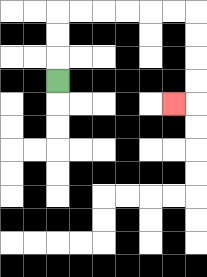{'start': '[2, 3]', 'end': '[7, 4]', 'path_directions': 'U,U,U,R,R,R,R,R,R,D,D,D,D,L', 'path_coordinates': '[[2, 3], [2, 2], [2, 1], [2, 0], [3, 0], [4, 0], [5, 0], [6, 0], [7, 0], [8, 0], [8, 1], [8, 2], [8, 3], [8, 4], [7, 4]]'}